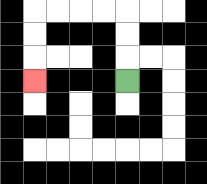{'start': '[5, 3]', 'end': '[1, 3]', 'path_directions': 'U,U,U,L,L,L,L,D,D,D', 'path_coordinates': '[[5, 3], [5, 2], [5, 1], [5, 0], [4, 0], [3, 0], [2, 0], [1, 0], [1, 1], [1, 2], [1, 3]]'}